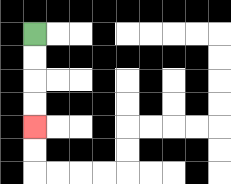{'start': '[1, 1]', 'end': '[1, 5]', 'path_directions': 'D,D,D,D', 'path_coordinates': '[[1, 1], [1, 2], [1, 3], [1, 4], [1, 5]]'}